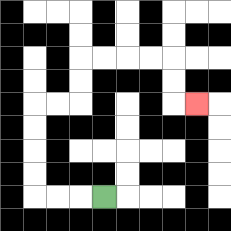{'start': '[4, 8]', 'end': '[8, 4]', 'path_directions': 'L,L,L,U,U,U,U,R,R,U,U,R,R,R,R,D,D,R', 'path_coordinates': '[[4, 8], [3, 8], [2, 8], [1, 8], [1, 7], [1, 6], [1, 5], [1, 4], [2, 4], [3, 4], [3, 3], [3, 2], [4, 2], [5, 2], [6, 2], [7, 2], [7, 3], [7, 4], [8, 4]]'}